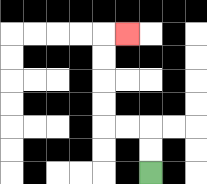{'start': '[6, 7]', 'end': '[5, 1]', 'path_directions': 'U,U,L,L,U,U,U,U,R', 'path_coordinates': '[[6, 7], [6, 6], [6, 5], [5, 5], [4, 5], [4, 4], [4, 3], [4, 2], [4, 1], [5, 1]]'}